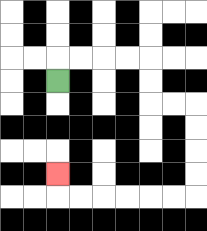{'start': '[2, 3]', 'end': '[2, 7]', 'path_directions': 'U,R,R,R,R,D,D,R,R,D,D,D,D,L,L,L,L,L,L,U', 'path_coordinates': '[[2, 3], [2, 2], [3, 2], [4, 2], [5, 2], [6, 2], [6, 3], [6, 4], [7, 4], [8, 4], [8, 5], [8, 6], [8, 7], [8, 8], [7, 8], [6, 8], [5, 8], [4, 8], [3, 8], [2, 8], [2, 7]]'}